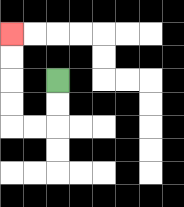{'start': '[2, 3]', 'end': '[0, 1]', 'path_directions': 'D,D,L,L,U,U,U,U', 'path_coordinates': '[[2, 3], [2, 4], [2, 5], [1, 5], [0, 5], [0, 4], [0, 3], [0, 2], [0, 1]]'}